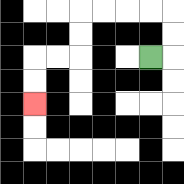{'start': '[6, 2]', 'end': '[1, 4]', 'path_directions': 'R,U,U,L,L,L,L,D,D,L,L,D,D', 'path_coordinates': '[[6, 2], [7, 2], [7, 1], [7, 0], [6, 0], [5, 0], [4, 0], [3, 0], [3, 1], [3, 2], [2, 2], [1, 2], [1, 3], [1, 4]]'}